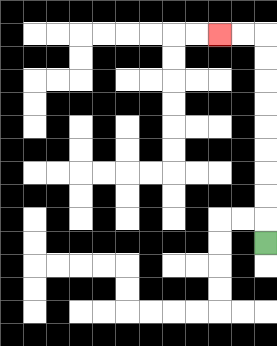{'start': '[11, 10]', 'end': '[9, 1]', 'path_directions': 'U,U,U,U,U,U,U,U,U,L,L', 'path_coordinates': '[[11, 10], [11, 9], [11, 8], [11, 7], [11, 6], [11, 5], [11, 4], [11, 3], [11, 2], [11, 1], [10, 1], [9, 1]]'}